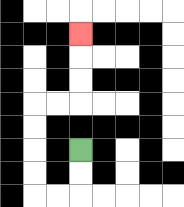{'start': '[3, 6]', 'end': '[3, 1]', 'path_directions': 'D,D,L,L,U,U,U,U,R,R,U,U,U', 'path_coordinates': '[[3, 6], [3, 7], [3, 8], [2, 8], [1, 8], [1, 7], [1, 6], [1, 5], [1, 4], [2, 4], [3, 4], [3, 3], [3, 2], [3, 1]]'}